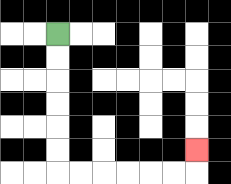{'start': '[2, 1]', 'end': '[8, 6]', 'path_directions': 'D,D,D,D,D,D,R,R,R,R,R,R,U', 'path_coordinates': '[[2, 1], [2, 2], [2, 3], [2, 4], [2, 5], [2, 6], [2, 7], [3, 7], [4, 7], [5, 7], [6, 7], [7, 7], [8, 7], [8, 6]]'}